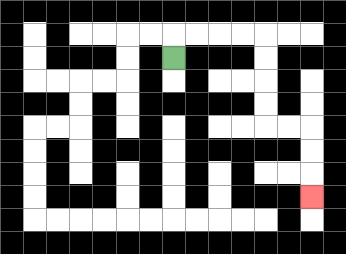{'start': '[7, 2]', 'end': '[13, 8]', 'path_directions': 'U,R,R,R,R,D,D,D,D,R,R,D,D,D', 'path_coordinates': '[[7, 2], [7, 1], [8, 1], [9, 1], [10, 1], [11, 1], [11, 2], [11, 3], [11, 4], [11, 5], [12, 5], [13, 5], [13, 6], [13, 7], [13, 8]]'}